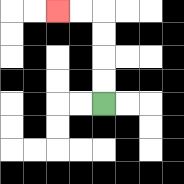{'start': '[4, 4]', 'end': '[2, 0]', 'path_directions': 'U,U,U,U,L,L', 'path_coordinates': '[[4, 4], [4, 3], [4, 2], [4, 1], [4, 0], [3, 0], [2, 0]]'}